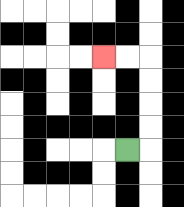{'start': '[5, 6]', 'end': '[4, 2]', 'path_directions': 'R,U,U,U,U,L,L', 'path_coordinates': '[[5, 6], [6, 6], [6, 5], [6, 4], [6, 3], [6, 2], [5, 2], [4, 2]]'}